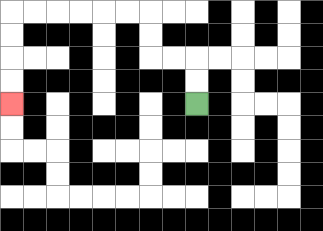{'start': '[8, 4]', 'end': '[0, 4]', 'path_directions': 'U,U,L,L,U,U,L,L,L,L,L,L,D,D,D,D', 'path_coordinates': '[[8, 4], [8, 3], [8, 2], [7, 2], [6, 2], [6, 1], [6, 0], [5, 0], [4, 0], [3, 0], [2, 0], [1, 0], [0, 0], [0, 1], [0, 2], [0, 3], [0, 4]]'}